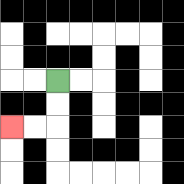{'start': '[2, 3]', 'end': '[0, 5]', 'path_directions': 'D,D,L,L', 'path_coordinates': '[[2, 3], [2, 4], [2, 5], [1, 5], [0, 5]]'}